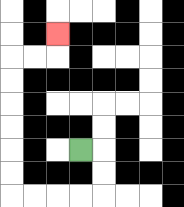{'start': '[3, 6]', 'end': '[2, 1]', 'path_directions': 'R,D,D,L,L,L,L,U,U,U,U,U,U,R,R,U', 'path_coordinates': '[[3, 6], [4, 6], [4, 7], [4, 8], [3, 8], [2, 8], [1, 8], [0, 8], [0, 7], [0, 6], [0, 5], [0, 4], [0, 3], [0, 2], [1, 2], [2, 2], [2, 1]]'}